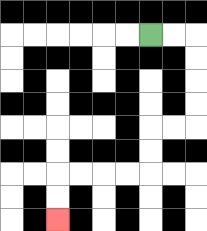{'start': '[6, 1]', 'end': '[2, 9]', 'path_directions': 'R,R,D,D,D,D,L,L,D,D,L,L,L,L,D,D', 'path_coordinates': '[[6, 1], [7, 1], [8, 1], [8, 2], [8, 3], [8, 4], [8, 5], [7, 5], [6, 5], [6, 6], [6, 7], [5, 7], [4, 7], [3, 7], [2, 7], [2, 8], [2, 9]]'}